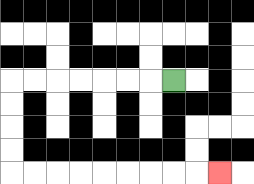{'start': '[7, 3]', 'end': '[9, 7]', 'path_directions': 'L,L,L,L,L,L,L,D,D,D,D,R,R,R,R,R,R,R,R,R', 'path_coordinates': '[[7, 3], [6, 3], [5, 3], [4, 3], [3, 3], [2, 3], [1, 3], [0, 3], [0, 4], [0, 5], [0, 6], [0, 7], [1, 7], [2, 7], [3, 7], [4, 7], [5, 7], [6, 7], [7, 7], [8, 7], [9, 7]]'}